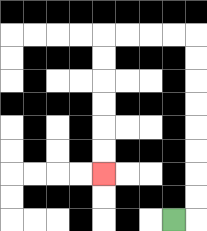{'start': '[7, 9]', 'end': '[4, 7]', 'path_directions': 'R,U,U,U,U,U,U,U,U,L,L,L,L,D,D,D,D,D,D', 'path_coordinates': '[[7, 9], [8, 9], [8, 8], [8, 7], [8, 6], [8, 5], [8, 4], [8, 3], [8, 2], [8, 1], [7, 1], [6, 1], [5, 1], [4, 1], [4, 2], [4, 3], [4, 4], [4, 5], [4, 6], [4, 7]]'}